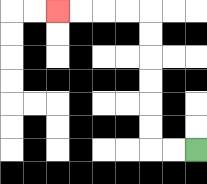{'start': '[8, 6]', 'end': '[2, 0]', 'path_directions': 'L,L,U,U,U,U,U,U,L,L,L,L', 'path_coordinates': '[[8, 6], [7, 6], [6, 6], [6, 5], [6, 4], [6, 3], [6, 2], [6, 1], [6, 0], [5, 0], [4, 0], [3, 0], [2, 0]]'}